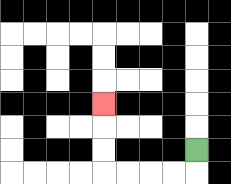{'start': '[8, 6]', 'end': '[4, 4]', 'path_directions': 'D,L,L,L,L,U,U,U', 'path_coordinates': '[[8, 6], [8, 7], [7, 7], [6, 7], [5, 7], [4, 7], [4, 6], [4, 5], [4, 4]]'}